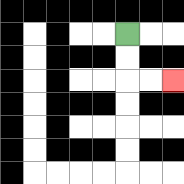{'start': '[5, 1]', 'end': '[7, 3]', 'path_directions': 'D,D,R,R', 'path_coordinates': '[[5, 1], [5, 2], [5, 3], [6, 3], [7, 3]]'}